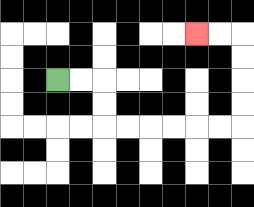{'start': '[2, 3]', 'end': '[8, 1]', 'path_directions': 'R,R,D,D,R,R,R,R,R,R,U,U,U,U,L,L', 'path_coordinates': '[[2, 3], [3, 3], [4, 3], [4, 4], [4, 5], [5, 5], [6, 5], [7, 5], [8, 5], [9, 5], [10, 5], [10, 4], [10, 3], [10, 2], [10, 1], [9, 1], [8, 1]]'}